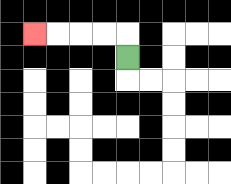{'start': '[5, 2]', 'end': '[1, 1]', 'path_directions': 'U,L,L,L,L', 'path_coordinates': '[[5, 2], [5, 1], [4, 1], [3, 1], [2, 1], [1, 1]]'}